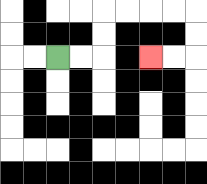{'start': '[2, 2]', 'end': '[6, 2]', 'path_directions': 'R,R,U,U,R,R,R,R,D,D,L,L', 'path_coordinates': '[[2, 2], [3, 2], [4, 2], [4, 1], [4, 0], [5, 0], [6, 0], [7, 0], [8, 0], [8, 1], [8, 2], [7, 2], [6, 2]]'}